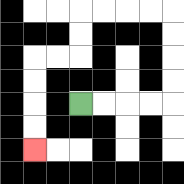{'start': '[3, 4]', 'end': '[1, 6]', 'path_directions': 'R,R,R,R,U,U,U,U,L,L,L,L,D,D,L,L,D,D,D,D', 'path_coordinates': '[[3, 4], [4, 4], [5, 4], [6, 4], [7, 4], [7, 3], [7, 2], [7, 1], [7, 0], [6, 0], [5, 0], [4, 0], [3, 0], [3, 1], [3, 2], [2, 2], [1, 2], [1, 3], [1, 4], [1, 5], [1, 6]]'}